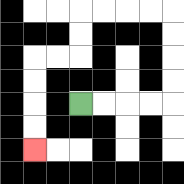{'start': '[3, 4]', 'end': '[1, 6]', 'path_directions': 'R,R,R,R,U,U,U,U,L,L,L,L,D,D,L,L,D,D,D,D', 'path_coordinates': '[[3, 4], [4, 4], [5, 4], [6, 4], [7, 4], [7, 3], [7, 2], [7, 1], [7, 0], [6, 0], [5, 0], [4, 0], [3, 0], [3, 1], [3, 2], [2, 2], [1, 2], [1, 3], [1, 4], [1, 5], [1, 6]]'}